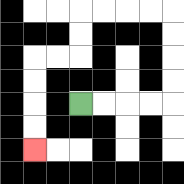{'start': '[3, 4]', 'end': '[1, 6]', 'path_directions': 'R,R,R,R,U,U,U,U,L,L,L,L,D,D,L,L,D,D,D,D', 'path_coordinates': '[[3, 4], [4, 4], [5, 4], [6, 4], [7, 4], [7, 3], [7, 2], [7, 1], [7, 0], [6, 0], [5, 0], [4, 0], [3, 0], [3, 1], [3, 2], [2, 2], [1, 2], [1, 3], [1, 4], [1, 5], [1, 6]]'}